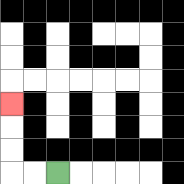{'start': '[2, 7]', 'end': '[0, 4]', 'path_directions': 'L,L,U,U,U', 'path_coordinates': '[[2, 7], [1, 7], [0, 7], [0, 6], [0, 5], [0, 4]]'}